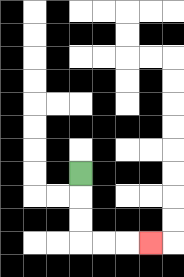{'start': '[3, 7]', 'end': '[6, 10]', 'path_directions': 'D,D,D,R,R,R', 'path_coordinates': '[[3, 7], [3, 8], [3, 9], [3, 10], [4, 10], [5, 10], [6, 10]]'}